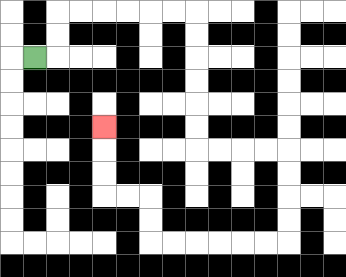{'start': '[1, 2]', 'end': '[4, 5]', 'path_directions': 'R,U,U,R,R,R,R,R,R,D,D,D,D,D,D,R,R,R,R,D,D,D,D,L,L,L,L,L,L,U,U,L,L,U,U,U', 'path_coordinates': '[[1, 2], [2, 2], [2, 1], [2, 0], [3, 0], [4, 0], [5, 0], [6, 0], [7, 0], [8, 0], [8, 1], [8, 2], [8, 3], [8, 4], [8, 5], [8, 6], [9, 6], [10, 6], [11, 6], [12, 6], [12, 7], [12, 8], [12, 9], [12, 10], [11, 10], [10, 10], [9, 10], [8, 10], [7, 10], [6, 10], [6, 9], [6, 8], [5, 8], [4, 8], [4, 7], [4, 6], [4, 5]]'}